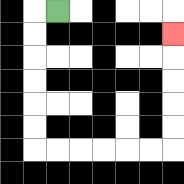{'start': '[2, 0]', 'end': '[7, 1]', 'path_directions': 'L,D,D,D,D,D,D,R,R,R,R,R,R,U,U,U,U,U', 'path_coordinates': '[[2, 0], [1, 0], [1, 1], [1, 2], [1, 3], [1, 4], [1, 5], [1, 6], [2, 6], [3, 6], [4, 6], [5, 6], [6, 6], [7, 6], [7, 5], [7, 4], [7, 3], [7, 2], [7, 1]]'}